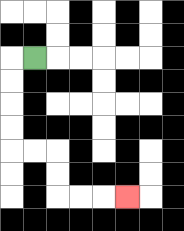{'start': '[1, 2]', 'end': '[5, 8]', 'path_directions': 'L,D,D,D,D,R,R,D,D,R,R,R', 'path_coordinates': '[[1, 2], [0, 2], [0, 3], [0, 4], [0, 5], [0, 6], [1, 6], [2, 6], [2, 7], [2, 8], [3, 8], [4, 8], [5, 8]]'}